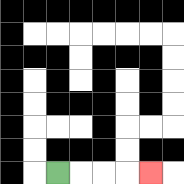{'start': '[2, 7]', 'end': '[6, 7]', 'path_directions': 'R,R,R,R', 'path_coordinates': '[[2, 7], [3, 7], [4, 7], [5, 7], [6, 7]]'}